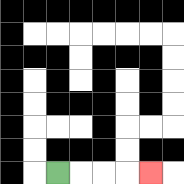{'start': '[2, 7]', 'end': '[6, 7]', 'path_directions': 'R,R,R,R', 'path_coordinates': '[[2, 7], [3, 7], [4, 7], [5, 7], [6, 7]]'}